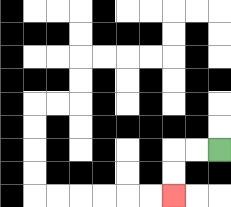{'start': '[9, 6]', 'end': '[7, 8]', 'path_directions': 'L,L,D,D', 'path_coordinates': '[[9, 6], [8, 6], [7, 6], [7, 7], [7, 8]]'}